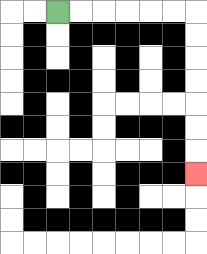{'start': '[2, 0]', 'end': '[8, 7]', 'path_directions': 'R,R,R,R,R,R,D,D,D,D,D,D,D', 'path_coordinates': '[[2, 0], [3, 0], [4, 0], [5, 0], [6, 0], [7, 0], [8, 0], [8, 1], [8, 2], [8, 3], [8, 4], [8, 5], [8, 6], [8, 7]]'}